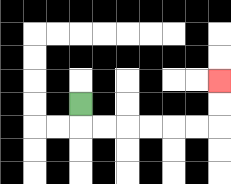{'start': '[3, 4]', 'end': '[9, 3]', 'path_directions': 'D,R,R,R,R,R,R,U,U', 'path_coordinates': '[[3, 4], [3, 5], [4, 5], [5, 5], [6, 5], [7, 5], [8, 5], [9, 5], [9, 4], [9, 3]]'}